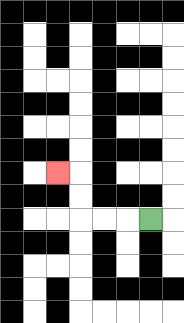{'start': '[6, 9]', 'end': '[2, 7]', 'path_directions': 'L,L,L,U,U,L', 'path_coordinates': '[[6, 9], [5, 9], [4, 9], [3, 9], [3, 8], [3, 7], [2, 7]]'}